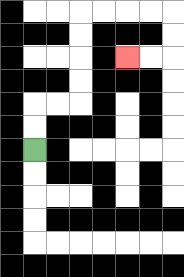{'start': '[1, 6]', 'end': '[5, 2]', 'path_directions': 'U,U,R,R,U,U,U,U,R,R,R,R,D,D,L,L', 'path_coordinates': '[[1, 6], [1, 5], [1, 4], [2, 4], [3, 4], [3, 3], [3, 2], [3, 1], [3, 0], [4, 0], [5, 0], [6, 0], [7, 0], [7, 1], [7, 2], [6, 2], [5, 2]]'}